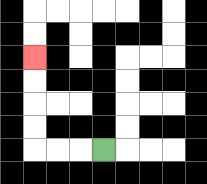{'start': '[4, 6]', 'end': '[1, 2]', 'path_directions': 'L,L,L,U,U,U,U', 'path_coordinates': '[[4, 6], [3, 6], [2, 6], [1, 6], [1, 5], [1, 4], [1, 3], [1, 2]]'}